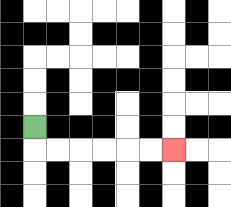{'start': '[1, 5]', 'end': '[7, 6]', 'path_directions': 'D,R,R,R,R,R,R', 'path_coordinates': '[[1, 5], [1, 6], [2, 6], [3, 6], [4, 6], [5, 6], [6, 6], [7, 6]]'}